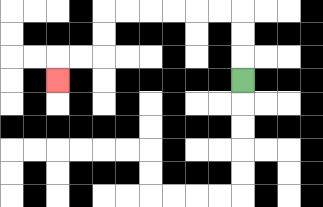{'start': '[10, 3]', 'end': '[2, 3]', 'path_directions': 'U,U,U,L,L,L,L,L,L,D,D,L,L,D', 'path_coordinates': '[[10, 3], [10, 2], [10, 1], [10, 0], [9, 0], [8, 0], [7, 0], [6, 0], [5, 0], [4, 0], [4, 1], [4, 2], [3, 2], [2, 2], [2, 3]]'}